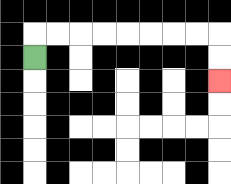{'start': '[1, 2]', 'end': '[9, 3]', 'path_directions': 'U,R,R,R,R,R,R,R,R,D,D', 'path_coordinates': '[[1, 2], [1, 1], [2, 1], [3, 1], [4, 1], [5, 1], [6, 1], [7, 1], [8, 1], [9, 1], [9, 2], [9, 3]]'}